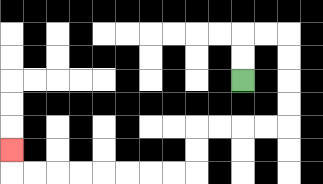{'start': '[10, 3]', 'end': '[0, 6]', 'path_directions': 'U,U,R,R,D,D,D,D,L,L,L,L,D,D,L,L,L,L,L,L,L,L,U', 'path_coordinates': '[[10, 3], [10, 2], [10, 1], [11, 1], [12, 1], [12, 2], [12, 3], [12, 4], [12, 5], [11, 5], [10, 5], [9, 5], [8, 5], [8, 6], [8, 7], [7, 7], [6, 7], [5, 7], [4, 7], [3, 7], [2, 7], [1, 7], [0, 7], [0, 6]]'}